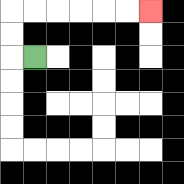{'start': '[1, 2]', 'end': '[6, 0]', 'path_directions': 'L,U,U,R,R,R,R,R,R', 'path_coordinates': '[[1, 2], [0, 2], [0, 1], [0, 0], [1, 0], [2, 0], [3, 0], [4, 0], [5, 0], [6, 0]]'}